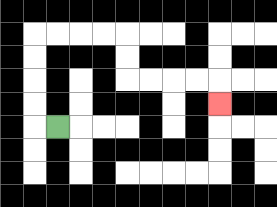{'start': '[2, 5]', 'end': '[9, 4]', 'path_directions': 'L,U,U,U,U,R,R,R,R,D,D,R,R,R,R,D', 'path_coordinates': '[[2, 5], [1, 5], [1, 4], [1, 3], [1, 2], [1, 1], [2, 1], [3, 1], [4, 1], [5, 1], [5, 2], [5, 3], [6, 3], [7, 3], [8, 3], [9, 3], [9, 4]]'}